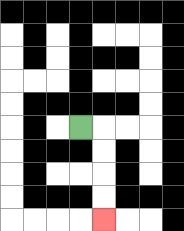{'start': '[3, 5]', 'end': '[4, 9]', 'path_directions': 'R,D,D,D,D', 'path_coordinates': '[[3, 5], [4, 5], [4, 6], [4, 7], [4, 8], [4, 9]]'}